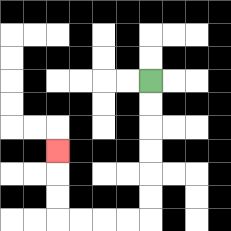{'start': '[6, 3]', 'end': '[2, 6]', 'path_directions': 'D,D,D,D,D,D,L,L,L,L,U,U,U', 'path_coordinates': '[[6, 3], [6, 4], [6, 5], [6, 6], [6, 7], [6, 8], [6, 9], [5, 9], [4, 9], [3, 9], [2, 9], [2, 8], [2, 7], [2, 6]]'}